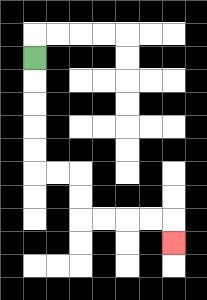{'start': '[1, 2]', 'end': '[7, 10]', 'path_directions': 'D,D,D,D,D,R,R,D,D,R,R,R,R,D', 'path_coordinates': '[[1, 2], [1, 3], [1, 4], [1, 5], [1, 6], [1, 7], [2, 7], [3, 7], [3, 8], [3, 9], [4, 9], [5, 9], [6, 9], [7, 9], [7, 10]]'}